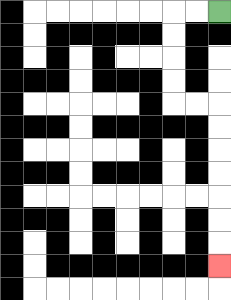{'start': '[9, 0]', 'end': '[9, 11]', 'path_directions': 'L,L,D,D,D,D,R,R,D,D,D,D,D,D,D', 'path_coordinates': '[[9, 0], [8, 0], [7, 0], [7, 1], [7, 2], [7, 3], [7, 4], [8, 4], [9, 4], [9, 5], [9, 6], [9, 7], [9, 8], [9, 9], [9, 10], [9, 11]]'}